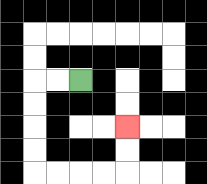{'start': '[3, 3]', 'end': '[5, 5]', 'path_directions': 'L,L,D,D,D,D,R,R,R,R,U,U', 'path_coordinates': '[[3, 3], [2, 3], [1, 3], [1, 4], [1, 5], [1, 6], [1, 7], [2, 7], [3, 7], [4, 7], [5, 7], [5, 6], [5, 5]]'}